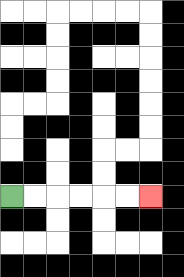{'start': '[0, 8]', 'end': '[6, 8]', 'path_directions': 'R,R,R,R,R,R', 'path_coordinates': '[[0, 8], [1, 8], [2, 8], [3, 8], [4, 8], [5, 8], [6, 8]]'}